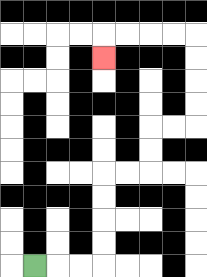{'start': '[1, 11]', 'end': '[4, 2]', 'path_directions': 'R,R,R,U,U,U,U,R,R,U,U,R,R,U,U,U,U,L,L,L,L,D', 'path_coordinates': '[[1, 11], [2, 11], [3, 11], [4, 11], [4, 10], [4, 9], [4, 8], [4, 7], [5, 7], [6, 7], [6, 6], [6, 5], [7, 5], [8, 5], [8, 4], [8, 3], [8, 2], [8, 1], [7, 1], [6, 1], [5, 1], [4, 1], [4, 2]]'}